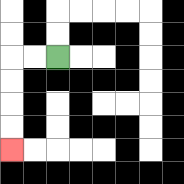{'start': '[2, 2]', 'end': '[0, 6]', 'path_directions': 'L,L,D,D,D,D', 'path_coordinates': '[[2, 2], [1, 2], [0, 2], [0, 3], [0, 4], [0, 5], [0, 6]]'}